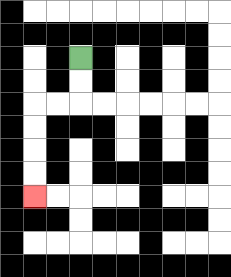{'start': '[3, 2]', 'end': '[1, 8]', 'path_directions': 'D,D,L,L,D,D,D,D', 'path_coordinates': '[[3, 2], [3, 3], [3, 4], [2, 4], [1, 4], [1, 5], [1, 6], [1, 7], [1, 8]]'}